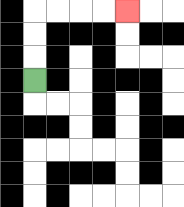{'start': '[1, 3]', 'end': '[5, 0]', 'path_directions': 'U,U,U,R,R,R,R', 'path_coordinates': '[[1, 3], [1, 2], [1, 1], [1, 0], [2, 0], [3, 0], [4, 0], [5, 0]]'}